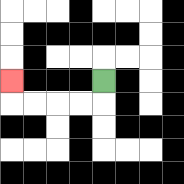{'start': '[4, 3]', 'end': '[0, 3]', 'path_directions': 'D,L,L,L,L,U', 'path_coordinates': '[[4, 3], [4, 4], [3, 4], [2, 4], [1, 4], [0, 4], [0, 3]]'}